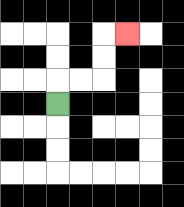{'start': '[2, 4]', 'end': '[5, 1]', 'path_directions': 'U,R,R,U,U,R', 'path_coordinates': '[[2, 4], [2, 3], [3, 3], [4, 3], [4, 2], [4, 1], [5, 1]]'}